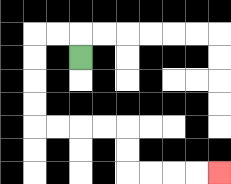{'start': '[3, 2]', 'end': '[9, 7]', 'path_directions': 'U,L,L,D,D,D,D,R,R,R,R,D,D,R,R,R,R', 'path_coordinates': '[[3, 2], [3, 1], [2, 1], [1, 1], [1, 2], [1, 3], [1, 4], [1, 5], [2, 5], [3, 5], [4, 5], [5, 5], [5, 6], [5, 7], [6, 7], [7, 7], [8, 7], [9, 7]]'}